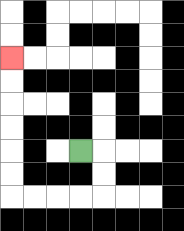{'start': '[3, 6]', 'end': '[0, 2]', 'path_directions': 'R,D,D,L,L,L,L,U,U,U,U,U,U', 'path_coordinates': '[[3, 6], [4, 6], [4, 7], [4, 8], [3, 8], [2, 8], [1, 8], [0, 8], [0, 7], [0, 6], [0, 5], [0, 4], [0, 3], [0, 2]]'}